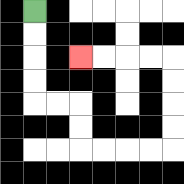{'start': '[1, 0]', 'end': '[3, 2]', 'path_directions': 'D,D,D,D,R,R,D,D,R,R,R,R,U,U,U,U,L,L,L,L', 'path_coordinates': '[[1, 0], [1, 1], [1, 2], [1, 3], [1, 4], [2, 4], [3, 4], [3, 5], [3, 6], [4, 6], [5, 6], [6, 6], [7, 6], [7, 5], [7, 4], [7, 3], [7, 2], [6, 2], [5, 2], [4, 2], [3, 2]]'}